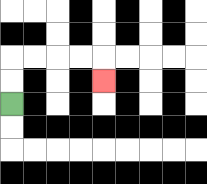{'start': '[0, 4]', 'end': '[4, 3]', 'path_directions': 'U,U,R,R,R,R,D', 'path_coordinates': '[[0, 4], [0, 3], [0, 2], [1, 2], [2, 2], [3, 2], [4, 2], [4, 3]]'}